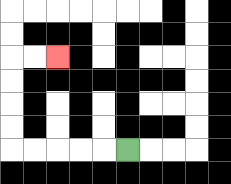{'start': '[5, 6]', 'end': '[2, 2]', 'path_directions': 'L,L,L,L,L,U,U,U,U,R,R', 'path_coordinates': '[[5, 6], [4, 6], [3, 6], [2, 6], [1, 6], [0, 6], [0, 5], [0, 4], [0, 3], [0, 2], [1, 2], [2, 2]]'}